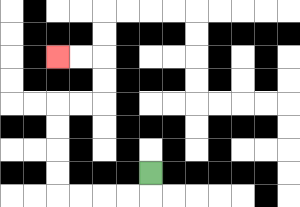{'start': '[6, 7]', 'end': '[2, 2]', 'path_directions': 'D,L,L,L,L,U,U,U,U,R,R,U,U,L,L', 'path_coordinates': '[[6, 7], [6, 8], [5, 8], [4, 8], [3, 8], [2, 8], [2, 7], [2, 6], [2, 5], [2, 4], [3, 4], [4, 4], [4, 3], [4, 2], [3, 2], [2, 2]]'}